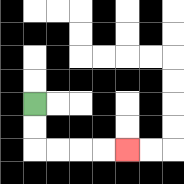{'start': '[1, 4]', 'end': '[5, 6]', 'path_directions': 'D,D,R,R,R,R', 'path_coordinates': '[[1, 4], [1, 5], [1, 6], [2, 6], [3, 6], [4, 6], [5, 6]]'}